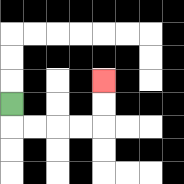{'start': '[0, 4]', 'end': '[4, 3]', 'path_directions': 'D,R,R,R,R,U,U', 'path_coordinates': '[[0, 4], [0, 5], [1, 5], [2, 5], [3, 5], [4, 5], [4, 4], [4, 3]]'}